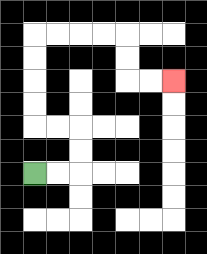{'start': '[1, 7]', 'end': '[7, 3]', 'path_directions': 'R,R,U,U,L,L,U,U,U,U,R,R,R,R,D,D,R,R', 'path_coordinates': '[[1, 7], [2, 7], [3, 7], [3, 6], [3, 5], [2, 5], [1, 5], [1, 4], [1, 3], [1, 2], [1, 1], [2, 1], [3, 1], [4, 1], [5, 1], [5, 2], [5, 3], [6, 3], [7, 3]]'}